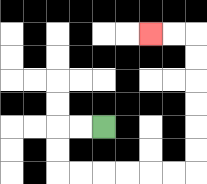{'start': '[4, 5]', 'end': '[6, 1]', 'path_directions': 'L,L,D,D,R,R,R,R,R,R,U,U,U,U,U,U,L,L', 'path_coordinates': '[[4, 5], [3, 5], [2, 5], [2, 6], [2, 7], [3, 7], [4, 7], [5, 7], [6, 7], [7, 7], [8, 7], [8, 6], [8, 5], [8, 4], [8, 3], [8, 2], [8, 1], [7, 1], [6, 1]]'}